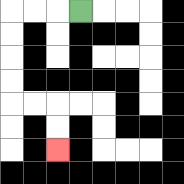{'start': '[3, 0]', 'end': '[2, 6]', 'path_directions': 'L,L,L,D,D,D,D,R,R,D,D', 'path_coordinates': '[[3, 0], [2, 0], [1, 0], [0, 0], [0, 1], [0, 2], [0, 3], [0, 4], [1, 4], [2, 4], [2, 5], [2, 6]]'}